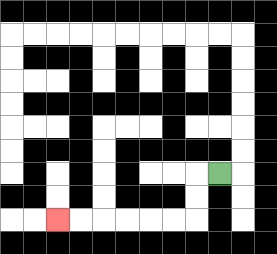{'start': '[9, 7]', 'end': '[2, 9]', 'path_directions': 'L,D,D,L,L,L,L,L,L', 'path_coordinates': '[[9, 7], [8, 7], [8, 8], [8, 9], [7, 9], [6, 9], [5, 9], [4, 9], [3, 9], [2, 9]]'}